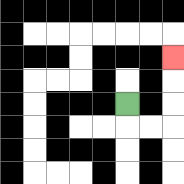{'start': '[5, 4]', 'end': '[7, 2]', 'path_directions': 'D,R,R,U,U,U', 'path_coordinates': '[[5, 4], [5, 5], [6, 5], [7, 5], [7, 4], [7, 3], [7, 2]]'}